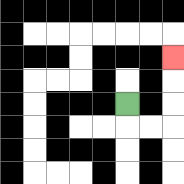{'start': '[5, 4]', 'end': '[7, 2]', 'path_directions': 'D,R,R,U,U,U', 'path_coordinates': '[[5, 4], [5, 5], [6, 5], [7, 5], [7, 4], [7, 3], [7, 2]]'}